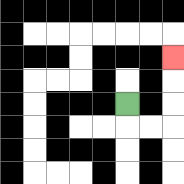{'start': '[5, 4]', 'end': '[7, 2]', 'path_directions': 'D,R,R,U,U,U', 'path_coordinates': '[[5, 4], [5, 5], [6, 5], [7, 5], [7, 4], [7, 3], [7, 2]]'}